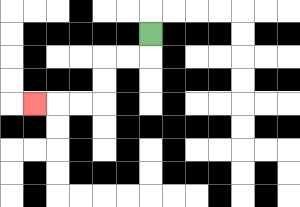{'start': '[6, 1]', 'end': '[1, 4]', 'path_directions': 'D,L,L,D,D,L,L,L', 'path_coordinates': '[[6, 1], [6, 2], [5, 2], [4, 2], [4, 3], [4, 4], [3, 4], [2, 4], [1, 4]]'}